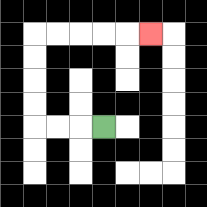{'start': '[4, 5]', 'end': '[6, 1]', 'path_directions': 'L,L,L,U,U,U,U,R,R,R,R,R', 'path_coordinates': '[[4, 5], [3, 5], [2, 5], [1, 5], [1, 4], [1, 3], [1, 2], [1, 1], [2, 1], [3, 1], [4, 1], [5, 1], [6, 1]]'}